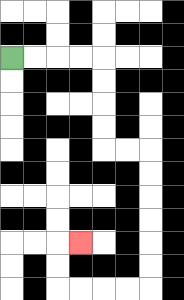{'start': '[0, 2]', 'end': '[3, 10]', 'path_directions': 'R,R,R,R,D,D,D,D,R,R,D,D,D,D,D,D,L,L,L,L,U,U,R', 'path_coordinates': '[[0, 2], [1, 2], [2, 2], [3, 2], [4, 2], [4, 3], [4, 4], [4, 5], [4, 6], [5, 6], [6, 6], [6, 7], [6, 8], [6, 9], [6, 10], [6, 11], [6, 12], [5, 12], [4, 12], [3, 12], [2, 12], [2, 11], [2, 10], [3, 10]]'}